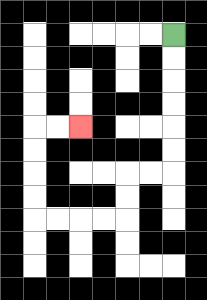{'start': '[7, 1]', 'end': '[3, 5]', 'path_directions': 'D,D,D,D,D,D,L,L,D,D,L,L,L,L,U,U,U,U,R,R', 'path_coordinates': '[[7, 1], [7, 2], [7, 3], [7, 4], [7, 5], [7, 6], [7, 7], [6, 7], [5, 7], [5, 8], [5, 9], [4, 9], [3, 9], [2, 9], [1, 9], [1, 8], [1, 7], [1, 6], [1, 5], [2, 5], [3, 5]]'}